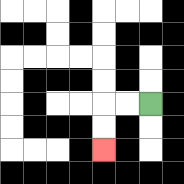{'start': '[6, 4]', 'end': '[4, 6]', 'path_directions': 'L,L,D,D', 'path_coordinates': '[[6, 4], [5, 4], [4, 4], [4, 5], [4, 6]]'}